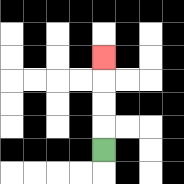{'start': '[4, 6]', 'end': '[4, 2]', 'path_directions': 'U,U,U,U', 'path_coordinates': '[[4, 6], [4, 5], [4, 4], [4, 3], [4, 2]]'}